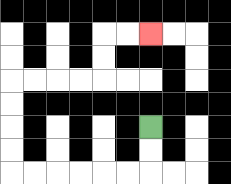{'start': '[6, 5]', 'end': '[6, 1]', 'path_directions': 'D,D,L,L,L,L,L,L,U,U,U,U,R,R,R,R,U,U,R,R', 'path_coordinates': '[[6, 5], [6, 6], [6, 7], [5, 7], [4, 7], [3, 7], [2, 7], [1, 7], [0, 7], [0, 6], [0, 5], [0, 4], [0, 3], [1, 3], [2, 3], [3, 3], [4, 3], [4, 2], [4, 1], [5, 1], [6, 1]]'}